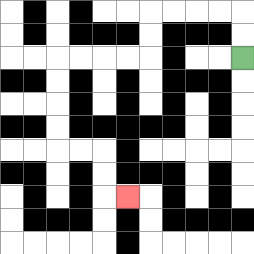{'start': '[10, 2]', 'end': '[5, 8]', 'path_directions': 'U,U,L,L,L,L,D,D,L,L,L,L,D,D,D,D,R,R,D,D,R', 'path_coordinates': '[[10, 2], [10, 1], [10, 0], [9, 0], [8, 0], [7, 0], [6, 0], [6, 1], [6, 2], [5, 2], [4, 2], [3, 2], [2, 2], [2, 3], [2, 4], [2, 5], [2, 6], [3, 6], [4, 6], [4, 7], [4, 8], [5, 8]]'}